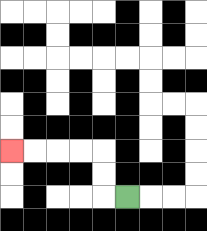{'start': '[5, 8]', 'end': '[0, 6]', 'path_directions': 'L,U,U,L,L,L,L', 'path_coordinates': '[[5, 8], [4, 8], [4, 7], [4, 6], [3, 6], [2, 6], [1, 6], [0, 6]]'}